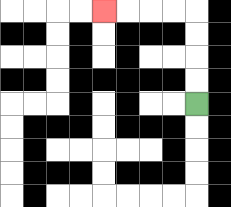{'start': '[8, 4]', 'end': '[4, 0]', 'path_directions': 'U,U,U,U,L,L,L,L', 'path_coordinates': '[[8, 4], [8, 3], [8, 2], [8, 1], [8, 0], [7, 0], [6, 0], [5, 0], [4, 0]]'}